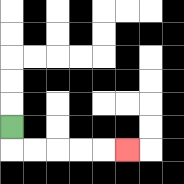{'start': '[0, 5]', 'end': '[5, 6]', 'path_directions': 'D,R,R,R,R,R', 'path_coordinates': '[[0, 5], [0, 6], [1, 6], [2, 6], [3, 6], [4, 6], [5, 6]]'}